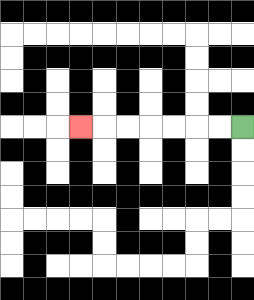{'start': '[10, 5]', 'end': '[3, 5]', 'path_directions': 'L,L,L,L,L,L,L', 'path_coordinates': '[[10, 5], [9, 5], [8, 5], [7, 5], [6, 5], [5, 5], [4, 5], [3, 5]]'}